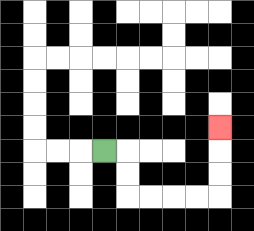{'start': '[4, 6]', 'end': '[9, 5]', 'path_directions': 'R,D,D,R,R,R,R,U,U,U', 'path_coordinates': '[[4, 6], [5, 6], [5, 7], [5, 8], [6, 8], [7, 8], [8, 8], [9, 8], [9, 7], [9, 6], [9, 5]]'}